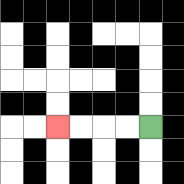{'start': '[6, 5]', 'end': '[2, 5]', 'path_directions': 'L,L,L,L', 'path_coordinates': '[[6, 5], [5, 5], [4, 5], [3, 5], [2, 5]]'}